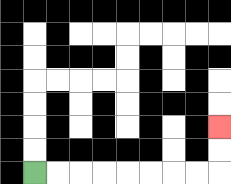{'start': '[1, 7]', 'end': '[9, 5]', 'path_directions': 'R,R,R,R,R,R,R,R,U,U', 'path_coordinates': '[[1, 7], [2, 7], [3, 7], [4, 7], [5, 7], [6, 7], [7, 7], [8, 7], [9, 7], [9, 6], [9, 5]]'}